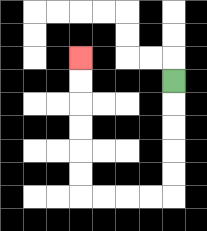{'start': '[7, 3]', 'end': '[3, 2]', 'path_directions': 'D,D,D,D,D,L,L,L,L,U,U,U,U,U,U', 'path_coordinates': '[[7, 3], [7, 4], [7, 5], [7, 6], [7, 7], [7, 8], [6, 8], [5, 8], [4, 8], [3, 8], [3, 7], [3, 6], [3, 5], [3, 4], [3, 3], [3, 2]]'}